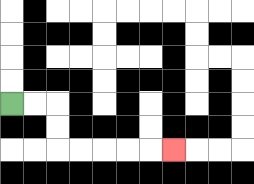{'start': '[0, 4]', 'end': '[7, 6]', 'path_directions': 'R,R,D,D,R,R,R,R,R', 'path_coordinates': '[[0, 4], [1, 4], [2, 4], [2, 5], [2, 6], [3, 6], [4, 6], [5, 6], [6, 6], [7, 6]]'}